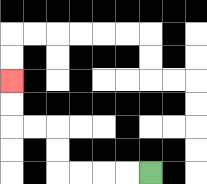{'start': '[6, 7]', 'end': '[0, 3]', 'path_directions': 'L,L,L,L,U,U,L,L,U,U', 'path_coordinates': '[[6, 7], [5, 7], [4, 7], [3, 7], [2, 7], [2, 6], [2, 5], [1, 5], [0, 5], [0, 4], [0, 3]]'}